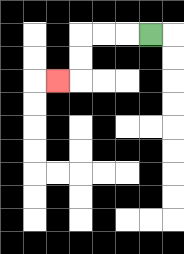{'start': '[6, 1]', 'end': '[2, 3]', 'path_directions': 'L,L,L,D,D,L', 'path_coordinates': '[[6, 1], [5, 1], [4, 1], [3, 1], [3, 2], [3, 3], [2, 3]]'}